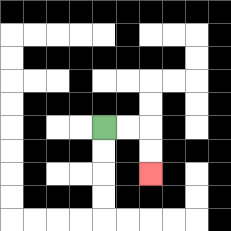{'start': '[4, 5]', 'end': '[6, 7]', 'path_directions': 'R,R,D,D', 'path_coordinates': '[[4, 5], [5, 5], [6, 5], [6, 6], [6, 7]]'}